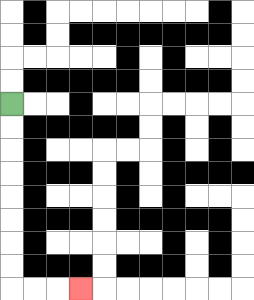{'start': '[0, 4]', 'end': '[3, 12]', 'path_directions': 'D,D,D,D,D,D,D,D,R,R,R', 'path_coordinates': '[[0, 4], [0, 5], [0, 6], [0, 7], [0, 8], [0, 9], [0, 10], [0, 11], [0, 12], [1, 12], [2, 12], [3, 12]]'}